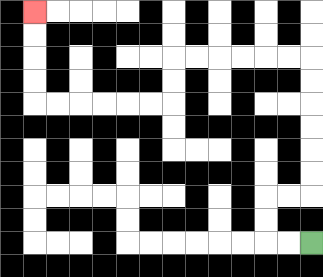{'start': '[13, 10]', 'end': '[1, 0]', 'path_directions': 'L,L,U,U,R,R,U,U,U,U,U,U,L,L,L,L,L,L,D,D,L,L,L,L,L,L,U,U,U,U', 'path_coordinates': '[[13, 10], [12, 10], [11, 10], [11, 9], [11, 8], [12, 8], [13, 8], [13, 7], [13, 6], [13, 5], [13, 4], [13, 3], [13, 2], [12, 2], [11, 2], [10, 2], [9, 2], [8, 2], [7, 2], [7, 3], [7, 4], [6, 4], [5, 4], [4, 4], [3, 4], [2, 4], [1, 4], [1, 3], [1, 2], [1, 1], [1, 0]]'}